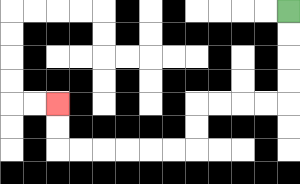{'start': '[12, 0]', 'end': '[2, 4]', 'path_directions': 'D,D,D,D,L,L,L,L,D,D,L,L,L,L,L,L,U,U', 'path_coordinates': '[[12, 0], [12, 1], [12, 2], [12, 3], [12, 4], [11, 4], [10, 4], [9, 4], [8, 4], [8, 5], [8, 6], [7, 6], [6, 6], [5, 6], [4, 6], [3, 6], [2, 6], [2, 5], [2, 4]]'}